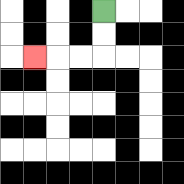{'start': '[4, 0]', 'end': '[1, 2]', 'path_directions': 'D,D,L,L,L', 'path_coordinates': '[[4, 0], [4, 1], [4, 2], [3, 2], [2, 2], [1, 2]]'}